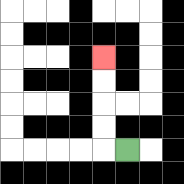{'start': '[5, 6]', 'end': '[4, 2]', 'path_directions': 'L,U,U,U,U', 'path_coordinates': '[[5, 6], [4, 6], [4, 5], [4, 4], [4, 3], [4, 2]]'}